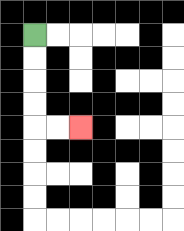{'start': '[1, 1]', 'end': '[3, 5]', 'path_directions': 'D,D,D,D,R,R', 'path_coordinates': '[[1, 1], [1, 2], [1, 3], [1, 4], [1, 5], [2, 5], [3, 5]]'}